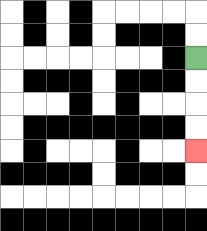{'start': '[8, 2]', 'end': '[8, 6]', 'path_directions': 'D,D,D,D', 'path_coordinates': '[[8, 2], [8, 3], [8, 4], [8, 5], [8, 6]]'}